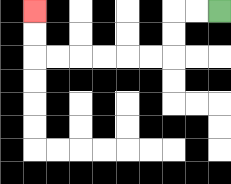{'start': '[9, 0]', 'end': '[1, 0]', 'path_directions': 'L,L,D,D,L,L,L,L,L,L,U,U', 'path_coordinates': '[[9, 0], [8, 0], [7, 0], [7, 1], [7, 2], [6, 2], [5, 2], [4, 2], [3, 2], [2, 2], [1, 2], [1, 1], [1, 0]]'}